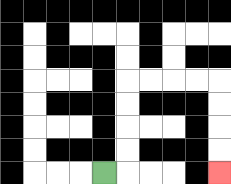{'start': '[4, 7]', 'end': '[9, 7]', 'path_directions': 'R,U,U,U,U,R,R,R,R,D,D,D,D', 'path_coordinates': '[[4, 7], [5, 7], [5, 6], [5, 5], [5, 4], [5, 3], [6, 3], [7, 3], [8, 3], [9, 3], [9, 4], [9, 5], [9, 6], [9, 7]]'}